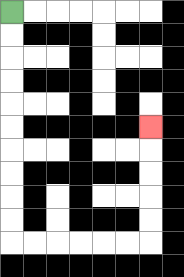{'start': '[0, 0]', 'end': '[6, 5]', 'path_directions': 'D,D,D,D,D,D,D,D,D,D,R,R,R,R,R,R,U,U,U,U,U', 'path_coordinates': '[[0, 0], [0, 1], [0, 2], [0, 3], [0, 4], [0, 5], [0, 6], [0, 7], [0, 8], [0, 9], [0, 10], [1, 10], [2, 10], [3, 10], [4, 10], [5, 10], [6, 10], [6, 9], [6, 8], [6, 7], [6, 6], [6, 5]]'}